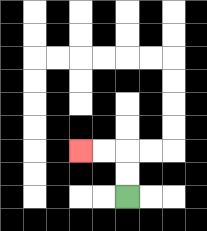{'start': '[5, 8]', 'end': '[3, 6]', 'path_directions': 'U,U,L,L', 'path_coordinates': '[[5, 8], [5, 7], [5, 6], [4, 6], [3, 6]]'}